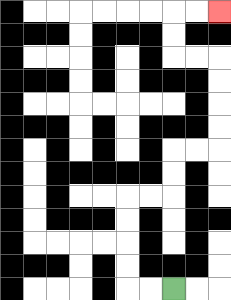{'start': '[7, 12]', 'end': '[9, 0]', 'path_directions': 'L,L,U,U,U,U,R,R,U,U,R,R,U,U,U,U,L,L,U,U,R,R', 'path_coordinates': '[[7, 12], [6, 12], [5, 12], [5, 11], [5, 10], [5, 9], [5, 8], [6, 8], [7, 8], [7, 7], [7, 6], [8, 6], [9, 6], [9, 5], [9, 4], [9, 3], [9, 2], [8, 2], [7, 2], [7, 1], [7, 0], [8, 0], [9, 0]]'}